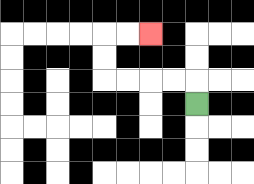{'start': '[8, 4]', 'end': '[6, 1]', 'path_directions': 'U,L,L,L,L,U,U,R,R', 'path_coordinates': '[[8, 4], [8, 3], [7, 3], [6, 3], [5, 3], [4, 3], [4, 2], [4, 1], [5, 1], [6, 1]]'}